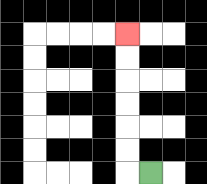{'start': '[6, 7]', 'end': '[5, 1]', 'path_directions': 'L,U,U,U,U,U,U', 'path_coordinates': '[[6, 7], [5, 7], [5, 6], [5, 5], [5, 4], [5, 3], [5, 2], [5, 1]]'}